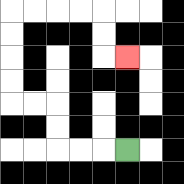{'start': '[5, 6]', 'end': '[5, 2]', 'path_directions': 'L,L,L,U,U,L,L,U,U,U,U,R,R,R,R,D,D,R', 'path_coordinates': '[[5, 6], [4, 6], [3, 6], [2, 6], [2, 5], [2, 4], [1, 4], [0, 4], [0, 3], [0, 2], [0, 1], [0, 0], [1, 0], [2, 0], [3, 0], [4, 0], [4, 1], [4, 2], [5, 2]]'}